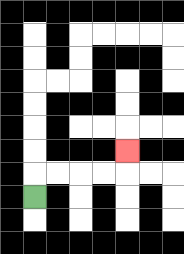{'start': '[1, 8]', 'end': '[5, 6]', 'path_directions': 'U,R,R,R,R,U', 'path_coordinates': '[[1, 8], [1, 7], [2, 7], [3, 7], [4, 7], [5, 7], [5, 6]]'}